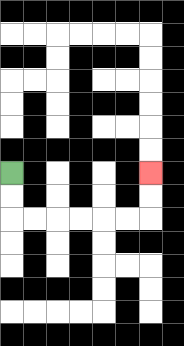{'start': '[0, 7]', 'end': '[6, 7]', 'path_directions': 'D,D,R,R,R,R,R,R,U,U', 'path_coordinates': '[[0, 7], [0, 8], [0, 9], [1, 9], [2, 9], [3, 9], [4, 9], [5, 9], [6, 9], [6, 8], [6, 7]]'}